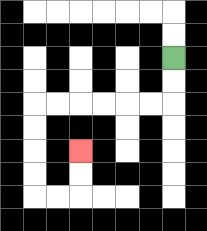{'start': '[7, 2]', 'end': '[3, 6]', 'path_directions': 'D,D,L,L,L,L,L,L,D,D,D,D,R,R,U,U', 'path_coordinates': '[[7, 2], [7, 3], [7, 4], [6, 4], [5, 4], [4, 4], [3, 4], [2, 4], [1, 4], [1, 5], [1, 6], [1, 7], [1, 8], [2, 8], [3, 8], [3, 7], [3, 6]]'}